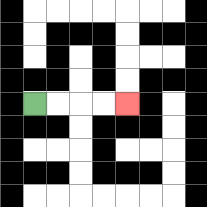{'start': '[1, 4]', 'end': '[5, 4]', 'path_directions': 'R,R,R,R', 'path_coordinates': '[[1, 4], [2, 4], [3, 4], [4, 4], [5, 4]]'}